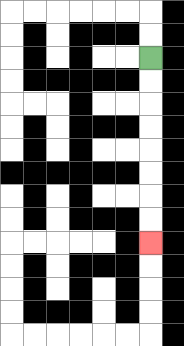{'start': '[6, 2]', 'end': '[6, 10]', 'path_directions': 'D,D,D,D,D,D,D,D', 'path_coordinates': '[[6, 2], [6, 3], [6, 4], [6, 5], [6, 6], [6, 7], [6, 8], [6, 9], [6, 10]]'}